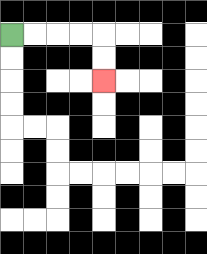{'start': '[0, 1]', 'end': '[4, 3]', 'path_directions': 'R,R,R,R,D,D', 'path_coordinates': '[[0, 1], [1, 1], [2, 1], [3, 1], [4, 1], [4, 2], [4, 3]]'}